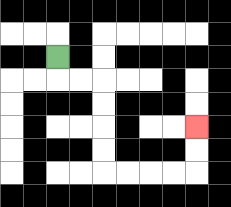{'start': '[2, 2]', 'end': '[8, 5]', 'path_directions': 'D,R,R,D,D,D,D,R,R,R,R,U,U', 'path_coordinates': '[[2, 2], [2, 3], [3, 3], [4, 3], [4, 4], [4, 5], [4, 6], [4, 7], [5, 7], [6, 7], [7, 7], [8, 7], [8, 6], [8, 5]]'}